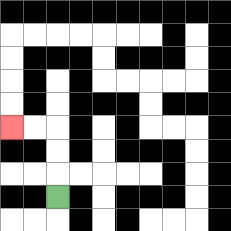{'start': '[2, 8]', 'end': '[0, 5]', 'path_directions': 'U,U,U,L,L', 'path_coordinates': '[[2, 8], [2, 7], [2, 6], [2, 5], [1, 5], [0, 5]]'}